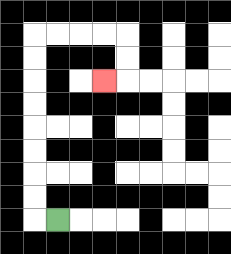{'start': '[2, 9]', 'end': '[4, 3]', 'path_directions': 'L,U,U,U,U,U,U,U,U,R,R,R,R,D,D,L', 'path_coordinates': '[[2, 9], [1, 9], [1, 8], [1, 7], [1, 6], [1, 5], [1, 4], [1, 3], [1, 2], [1, 1], [2, 1], [3, 1], [4, 1], [5, 1], [5, 2], [5, 3], [4, 3]]'}